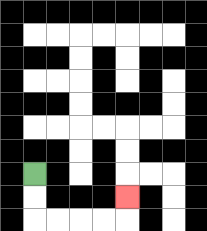{'start': '[1, 7]', 'end': '[5, 8]', 'path_directions': 'D,D,R,R,R,R,U', 'path_coordinates': '[[1, 7], [1, 8], [1, 9], [2, 9], [3, 9], [4, 9], [5, 9], [5, 8]]'}